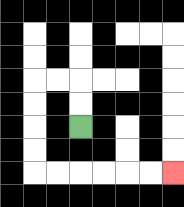{'start': '[3, 5]', 'end': '[7, 7]', 'path_directions': 'U,U,L,L,D,D,D,D,R,R,R,R,R,R', 'path_coordinates': '[[3, 5], [3, 4], [3, 3], [2, 3], [1, 3], [1, 4], [1, 5], [1, 6], [1, 7], [2, 7], [3, 7], [4, 7], [5, 7], [6, 7], [7, 7]]'}